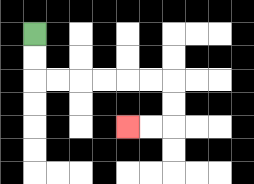{'start': '[1, 1]', 'end': '[5, 5]', 'path_directions': 'D,D,R,R,R,R,R,R,D,D,L,L', 'path_coordinates': '[[1, 1], [1, 2], [1, 3], [2, 3], [3, 3], [4, 3], [5, 3], [6, 3], [7, 3], [7, 4], [7, 5], [6, 5], [5, 5]]'}